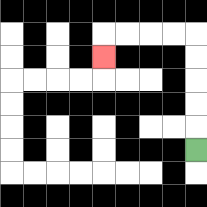{'start': '[8, 6]', 'end': '[4, 2]', 'path_directions': 'U,U,U,U,U,L,L,L,L,D', 'path_coordinates': '[[8, 6], [8, 5], [8, 4], [8, 3], [8, 2], [8, 1], [7, 1], [6, 1], [5, 1], [4, 1], [4, 2]]'}